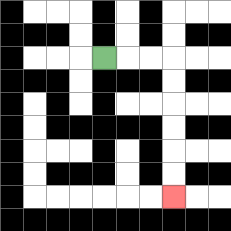{'start': '[4, 2]', 'end': '[7, 8]', 'path_directions': 'R,R,R,D,D,D,D,D,D', 'path_coordinates': '[[4, 2], [5, 2], [6, 2], [7, 2], [7, 3], [7, 4], [7, 5], [7, 6], [7, 7], [7, 8]]'}